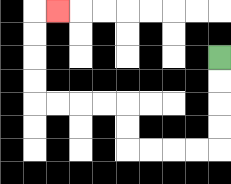{'start': '[9, 2]', 'end': '[2, 0]', 'path_directions': 'D,D,D,D,L,L,L,L,U,U,L,L,L,L,U,U,U,U,R', 'path_coordinates': '[[9, 2], [9, 3], [9, 4], [9, 5], [9, 6], [8, 6], [7, 6], [6, 6], [5, 6], [5, 5], [5, 4], [4, 4], [3, 4], [2, 4], [1, 4], [1, 3], [1, 2], [1, 1], [1, 0], [2, 0]]'}